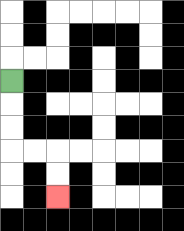{'start': '[0, 3]', 'end': '[2, 8]', 'path_directions': 'D,D,D,R,R,D,D', 'path_coordinates': '[[0, 3], [0, 4], [0, 5], [0, 6], [1, 6], [2, 6], [2, 7], [2, 8]]'}